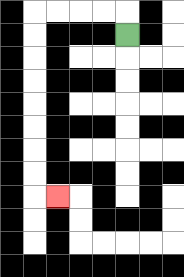{'start': '[5, 1]', 'end': '[2, 8]', 'path_directions': 'U,L,L,L,L,D,D,D,D,D,D,D,D,R', 'path_coordinates': '[[5, 1], [5, 0], [4, 0], [3, 0], [2, 0], [1, 0], [1, 1], [1, 2], [1, 3], [1, 4], [1, 5], [1, 6], [1, 7], [1, 8], [2, 8]]'}